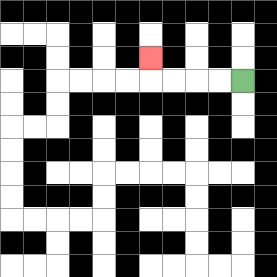{'start': '[10, 3]', 'end': '[6, 2]', 'path_directions': 'L,L,L,L,U', 'path_coordinates': '[[10, 3], [9, 3], [8, 3], [7, 3], [6, 3], [6, 2]]'}